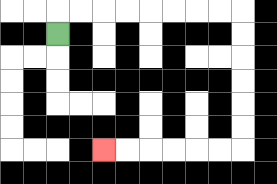{'start': '[2, 1]', 'end': '[4, 6]', 'path_directions': 'U,R,R,R,R,R,R,R,R,D,D,D,D,D,D,L,L,L,L,L,L', 'path_coordinates': '[[2, 1], [2, 0], [3, 0], [4, 0], [5, 0], [6, 0], [7, 0], [8, 0], [9, 0], [10, 0], [10, 1], [10, 2], [10, 3], [10, 4], [10, 5], [10, 6], [9, 6], [8, 6], [7, 6], [6, 6], [5, 6], [4, 6]]'}